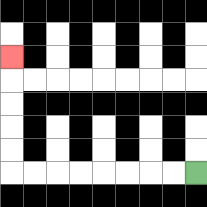{'start': '[8, 7]', 'end': '[0, 2]', 'path_directions': 'L,L,L,L,L,L,L,L,U,U,U,U,U', 'path_coordinates': '[[8, 7], [7, 7], [6, 7], [5, 7], [4, 7], [3, 7], [2, 7], [1, 7], [0, 7], [0, 6], [0, 5], [0, 4], [0, 3], [0, 2]]'}